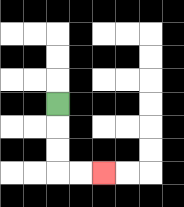{'start': '[2, 4]', 'end': '[4, 7]', 'path_directions': 'D,D,D,R,R', 'path_coordinates': '[[2, 4], [2, 5], [2, 6], [2, 7], [3, 7], [4, 7]]'}